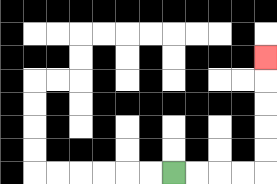{'start': '[7, 7]', 'end': '[11, 2]', 'path_directions': 'R,R,R,R,U,U,U,U,U', 'path_coordinates': '[[7, 7], [8, 7], [9, 7], [10, 7], [11, 7], [11, 6], [11, 5], [11, 4], [11, 3], [11, 2]]'}